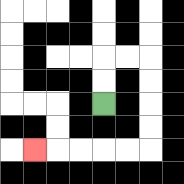{'start': '[4, 4]', 'end': '[1, 6]', 'path_directions': 'U,U,R,R,D,D,D,D,L,L,L,L,L', 'path_coordinates': '[[4, 4], [4, 3], [4, 2], [5, 2], [6, 2], [6, 3], [6, 4], [6, 5], [6, 6], [5, 6], [4, 6], [3, 6], [2, 6], [1, 6]]'}